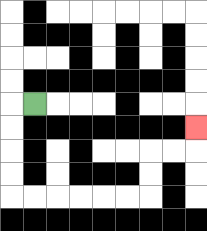{'start': '[1, 4]', 'end': '[8, 5]', 'path_directions': 'L,D,D,D,D,R,R,R,R,R,R,U,U,R,R,U', 'path_coordinates': '[[1, 4], [0, 4], [0, 5], [0, 6], [0, 7], [0, 8], [1, 8], [2, 8], [3, 8], [4, 8], [5, 8], [6, 8], [6, 7], [6, 6], [7, 6], [8, 6], [8, 5]]'}